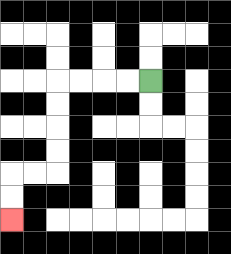{'start': '[6, 3]', 'end': '[0, 9]', 'path_directions': 'L,L,L,L,D,D,D,D,L,L,D,D', 'path_coordinates': '[[6, 3], [5, 3], [4, 3], [3, 3], [2, 3], [2, 4], [2, 5], [2, 6], [2, 7], [1, 7], [0, 7], [0, 8], [0, 9]]'}